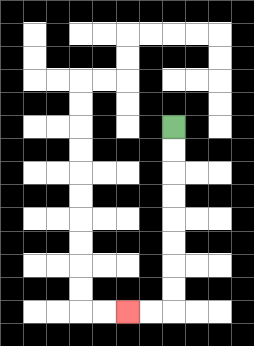{'start': '[7, 5]', 'end': '[5, 13]', 'path_directions': 'D,D,D,D,D,D,D,D,L,L', 'path_coordinates': '[[7, 5], [7, 6], [7, 7], [7, 8], [7, 9], [7, 10], [7, 11], [7, 12], [7, 13], [6, 13], [5, 13]]'}